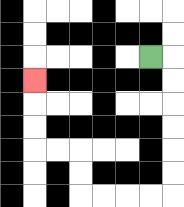{'start': '[6, 2]', 'end': '[1, 3]', 'path_directions': 'R,D,D,D,D,D,D,L,L,L,L,U,U,L,L,U,U,U', 'path_coordinates': '[[6, 2], [7, 2], [7, 3], [7, 4], [7, 5], [7, 6], [7, 7], [7, 8], [6, 8], [5, 8], [4, 8], [3, 8], [3, 7], [3, 6], [2, 6], [1, 6], [1, 5], [1, 4], [1, 3]]'}